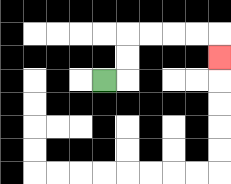{'start': '[4, 3]', 'end': '[9, 2]', 'path_directions': 'R,U,U,R,R,R,R,D', 'path_coordinates': '[[4, 3], [5, 3], [5, 2], [5, 1], [6, 1], [7, 1], [8, 1], [9, 1], [9, 2]]'}